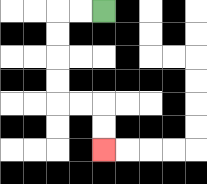{'start': '[4, 0]', 'end': '[4, 6]', 'path_directions': 'L,L,D,D,D,D,R,R,D,D', 'path_coordinates': '[[4, 0], [3, 0], [2, 0], [2, 1], [2, 2], [2, 3], [2, 4], [3, 4], [4, 4], [4, 5], [4, 6]]'}